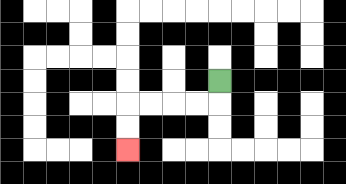{'start': '[9, 3]', 'end': '[5, 6]', 'path_directions': 'D,L,L,L,L,D,D', 'path_coordinates': '[[9, 3], [9, 4], [8, 4], [7, 4], [6, 4], [5, 4], [5, 5], [5, 6]]'}